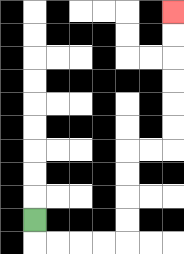{'start': '[1, 9]', 'end': '[7, 0]', 'path_directions': 'D,R,R,R,R,U,U,U,U,R,R,U,U,U,U,U,U', 'path_coordinates': '[[1, 9], [1, 10], [2, 10], [3, 10], [4, 10], [5, 10], [5, 9], [5, 8], [5, 7], [5, 6], [6, 6], [7, 6], [7, 5], [7, 4], [7, 3], [7, 2], [7, 1], [7, 0]]'}